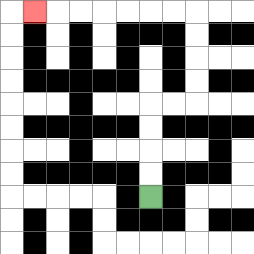{'start': '[6, 8]', 'end': '[1, 0]', 'path_directions': 'U,U,U,U,R,R,U,U,U,U,L,L,L,L,L,L,L', 'path_coordinates': '[[6, 8], [6, 7], [6, 6], [6, 5], [6, 4], [7, 4], [8, 4], [8, 3], [8, 2], [8, 1], [8, 0], [7, 0], [6, 0], [5, 0], [4, 0], [3, 0], [2, 0], [1, 0]]'}